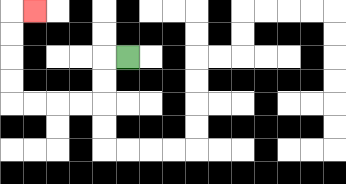{'start': '[5, 2]', 'end': '[1, 0]', 'path_directions': 'L,D,D,L,L,L,L,U,U,U,U,R', 'path_coordinates': '[[5, 2], [4, 2], [4, 3], [4, 4], [3, 4], [2, 4], [1, 4], [0, 4], [0, 3], [0, 2], [0, 1], [0, 0], [1, 0]]'}